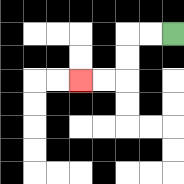{'start': '[7, 1]', 'end': '[3, 3]', 'path_directions': 'L,L,D,D,L,L', 'path_coordinates': '[[7, 1], [6, 1], [5, 1], [5, 2], [5, 3], [4, 3], [3, 3]]'}